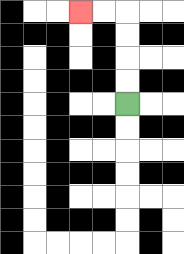{'start': '[5, 4]', 'end': '[3, 0]', 'path_directions': 'U,U,U,U,L,L', 'path_coordinates': '[[5, 4], [5, 3], [5, 2], [5, 1], [5, 0], [4, 0], [3, 0]]'}